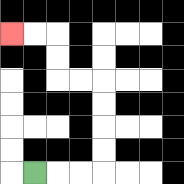{'start': '[1, 7]', 'end': '[0, 1]', 'path_directions': 'R,R,R,U,U,U,U,L,L,U,U,L,L', 'path_coordinates': '[[1, 7], [2, 7], [3, 7], [4, 7], [4, 6], [4, 5], [4, 4], [4, 3], [3, 3], [2, 3], [2, 2], [2, 1], [1, 1], [0, 1]]'}